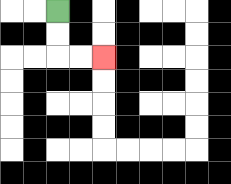{'start': '[2, 0]', 'end': '[4, 2]', 'path_directions': 'D,D,R,R', 'path_coordinates': '[[2, 0], [2, 1], [2, 2], [3, 2], [4, 2]]'}